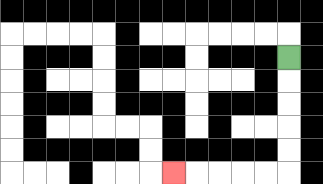{'start': '[12, 2]', 'end': '[7, 7]', 'path_directions': 'D,D,D,D,D,L,L,L,L,L', 'path_coordinates': '[[12, 2], [12, 3], [12, 4], [12, 5], [12, 6], [12, 7], [11, 7], [10, 7], [9, 7], [8, 7], [7, 7]]'}